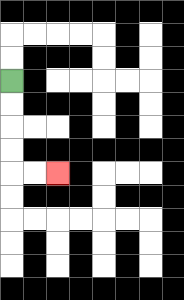{'start': '[0, 3]', 'end': '[2, 7]', 'path_directions': 'D,D,D,D,R,R', 'path_coordinates': '[[0, 3], [0, 4], [0, 5], [0, 6], [0, 7], [1, 7], [2, 7]]'}